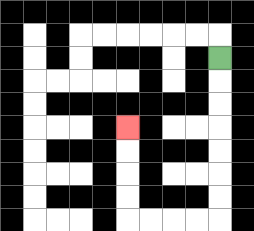{'start': '[9, 2]', 'end': '[5, 5]', 'path_directions': 'D,D,D,D,D,D,D,L,L,L,L,U,U,U,U', 'path_coordinates': '[[9, 2], [9, 3], [9, 4], [9, 5], [9, 6], [9, 7], [9, 8], [9, 9], [8, 9], [7, 9], [6, 9], [5, 9], [5, 8], [5, 7], [5, 6], [5, 5]]'}